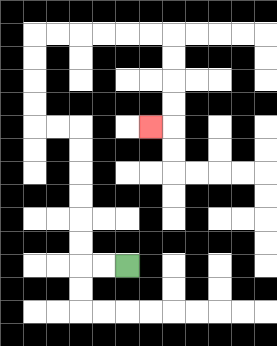{'start': '[5, 11]', 'end': '[6, 5]', 'path_directions': 'L,L,U,U,U,U,U,U,L,L,U,U,U,U,R,R,R,R,R,R,D,D,D,D,L', 'path_coordinates': '[[5, 11], [4, 11], [3, 11], [3, 10], [3, 9], [3, 8], [3, 7], [3, 6], [3, 5], [2, 5], [1, 5], [1, 4], [1, 3], [1, 2], [1, 1], [2, 1], [3, 1], [4, 1], [5, 1], [6, 1], [7, 1], [7, 2], [7, 3], [7, 4], [7, 5], [6, 5]]'}